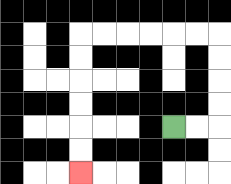{'start': '[7, 5]', 'end': '[3, 7]', 'path_directions': 'R,R,U,U,U,U,L,L,L,L,L,L,D,D,D,D,D,D', 'path_coordinates': '[[7, 5], [8, 5], [9, 5], [9, 4], [9, 3], [9, 2], [9, 1], [8, 1], [7, 1], [6, 1], [5, 1], [4, 1], [3, 1], [3, 2], [3, 3], [3, 4], [3, 5], [3, 6], [3, 7]]'}